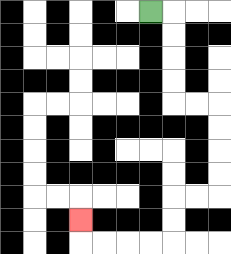{'start': '[6, 0]', 'end': '[3, 9]', 'path_directions': 'R,D,D,D,D,R,R,D,D,D,D,L,L,D,D,L,L,L,L,U', 'path_coordinates': '[[6, 0], [7, 0], [7, 1], [7, 2], [7, 3], [7, 4], [8, 4], [9, 4], [9, 5], [9, 6], [9, 7], [9, 8], [8, 8], [7, 8], [7, 9], [7, 10], [6, 10], [5, 10], [4, 10], [3, 10], [3, 9]]'}